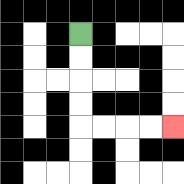{'start': '[3, 1]', 'end': '[7, 5]', 'path_directions': 'D,D,D,D,R,R,R,R', 'path_coordinates': '[[3, 1], [3, 2], [3, 3], [3, 4], [3, 5], [4, 5], [5, 5], [6, 5], [7, 5]]'}